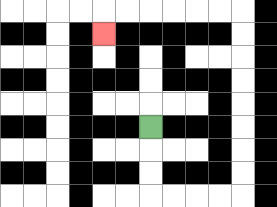{'start': '[6, 5]', 'end': '[4, 1]', 'path_directions': 'D,D,D,R,R,R,R,U,U,U,U,U,U,U,U,L,L,L,L,L,L,D', 'path_coordinates': '[[6, 5], [6, 6], [6, 7], [6, 8], [7, 8], [8, 8], [9, 8], [10, 8], [10, 7], [10, 6], [10, 5], [10, 4], [10, 3], [10, 2], [10, 1], [10, 0], [9, 0], [8, 0], [7, 0], [6, 0], [5, 0], [4, 0], [4, 1]]'}